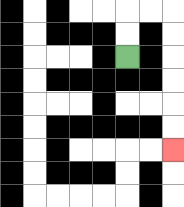{'start': '[5, 2]', 'end': '[7, 6]', 'path_directions': 'U,U,R,R,D,D,D,D,D,D', 'path_coordinates': '[[5, 2], [5, 1], [5, 0], [6, 0], [7, 0], [7, 1], [7, 2], [7, 3], [7, 4], [7, 5], [7, 6]]'}